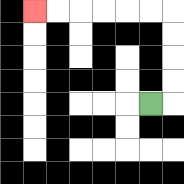{'start': '[6, 4]', 'end': '[1, 0]', 'path_directions': 'R,U,U,U,U,L,L,L,L,L,L', 'path_coordinates': '[[6, 4], [7, 4], [7, 3], [7, 2], [7, 1], [7, 0], [6, 0], [5, 0], [4, 0], [3, 0], [2, 0], [1, 0]]'}